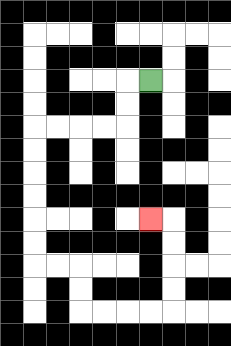{'start': '[6, 3]', 'end': '[6, 9]', 'path_directions': 'L,D,D,L,L,L,L,D,D,D,D,D,D,R,R,D,D,R,R,R,R,U,U,U,U,L', 'path_coordinates': '[[6, 3], [5, 3], [5, 4], [5, 5], [4, 5], [3, 5], [2, 5], [1, 5], [1, 6], [1, 7], [1, 8], [1, 9], [1, 10], [1, 11], [2, 11], [3, 11], [3, 12], [3, 13], [4, 13], [5, 13], [6, 13], [7, 13], [7, 12], [7, 11], [7, 10], [7, 9], [6, 9]]'}